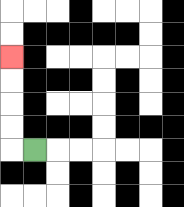{'start': '[1, 6]', 'end': '[0, 2]', 'path_directions': 'L,U,U,U,U', 'path_coordinates': '[[1, 6], [0, 6], [0, 5], [0, 4], [0, 3], [0, 2]]'}